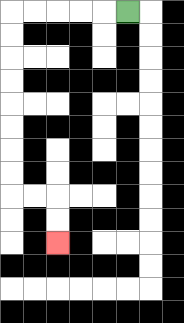{'start': '[5, 0]', 'end': '[2, 10]', 'path_directions': 'L,L,L,L,L,D,D,D,D,D,D,D,D,R,R,D,D', 'path_coordinates': '[[5, 0], [4, 0], [3, 0], [2, 0], [1, 0], [0, 0], [0, 1], [0, 2], [0, 3], [0, 4], [0, 5], [0, 6], [0, 7], [0, 8], [1, 8], [2, 8], [2, 9], [2, 10]]'}